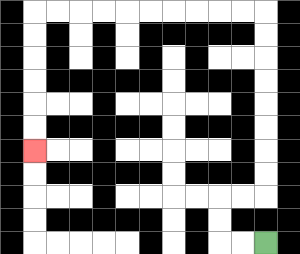{'start': '[11, 10]', 'end': '[1, 6]', 'path_directions': 'L,L,U,U,R,R,U,U,U,U,U,U,U,U,L,L,L,L,L,L,L,L,L,L,D,D,D,D,D,D', 'path_coordinates': '[[11, 10], [10, 10], [9, 10], [9, 9], [9, 8], [10, 8], [11, 8], [11, 7], [11, 6], [11, 5], [11, 4], [11, 3], [11, 2], [11, 1], [11, 0], [10, 0], [9, 0], [8, 0], [7, 0], [6, 0], [5, 0], [4, 0], [3, 0], [2, 0], [1, 0], [1, 1], [1, 2], [1, 3], [1, 4], [1, 5], [1, 6]]'}